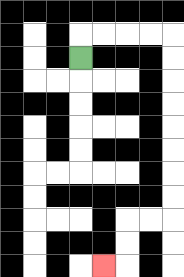{'start': '[3, 2]', 'end': '[4, 11]', 'path_directions': 'U,R,R,R,R,D,D,D,D,D,D,D,D,L,L,D,D,L', 'path_coordinates': '[[3, 2], [3, 1], [4, 1], [5, 1], [6, 1], [7, 1], [7, 2], [7, 3], [7, 4], [7, 5], [7, 6], [7, 7], [7, 8], [7, 9], [6, 9], [5, 9], [5, 10], [5, 11], [4, 11]]'}